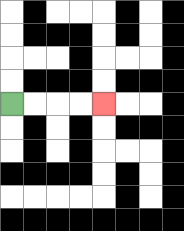{'start': '[0, 4]', 'end': '[4, 4]', 'path_directions': 'R,R,R,R', 'path_coordinates': '[[0, 4], [1, 4], [2, 4], [3, 4], [4, 4]]'}